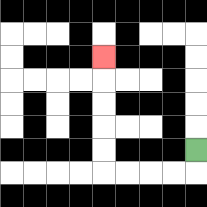{'start': '[8, 6]', 'end': '[4, 2]', 'path_directions': 'D,L,L,L,L,U,U,U,U,U', 'path_coordinates': '[[8, 6], [8, 7], [7, 7], [6, 7], [5, 7], [4, 7], [4, 6], [4, 5], [4, 4], [4, 3], [4, 2]]'}